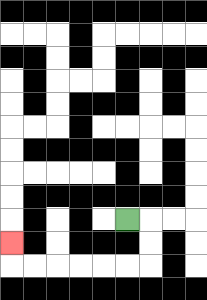{'start': '[5, 9]', 'end': '[0, 10]', 'path_directions': 'R,D,D,L,L,L,L,L,L,U', 'path_coordinates': '[[5, 9], [6, 9], [6, 10], [6, 11], [5, 11], [4, 11], [3, 11], [2, 11], [1, 11], [0, 11], [0, 10]]'}